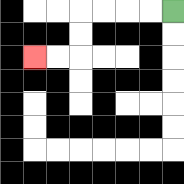{'start': '[7, 0]', 'end': '[1, 2]', 'path_directions': 'L,L,L,L,D,D,L,L', 'path_coordinates': '[[7, 0], [6, 0], [5, 0], [4, 0], [3, 0], [3, 1], [3, 2], [2, 2], [1, 2]]'}